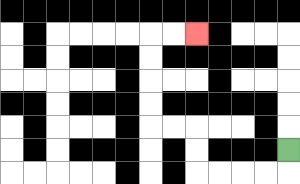{'start': '[12, 6]', 'end': '[8, 1]', 'path_directions': 'D,L,L,L,L,U,U,L,L,U,U,U,U,R,R', 'path_coordinates': '[[12, 6], [12, 7], [11, 7], [10, 7], [9, 7], [8, 7], [8, 6], [8, 5], [7, 5], [6, 5], [6, 4], [6, 3], [6, 2], [6, 1], [7, 1], [8, 1]]'}